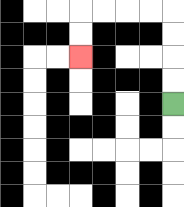{'start': '[7, 4]', 'end': '[3, 2]', 'path_directions': 'U,U,U,U,L,L,L,L,D,D', 'path_coordinates': '[[7, 4], [7, 3], [7, 2], [7, 1], [7, 0], [6, 0], [5, 0], [4, 0], [3, 0], [3, 1], [3, 2]]'}